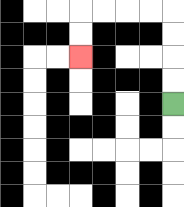{'start': '[7, 4]', 'end': '[3, 2]', 'path_directions': 'U,U,U,U,L,L,L,L,D,D', 'path_coordinates': '[[7, 4], [7, 3], [7, 2], [7, 1], [7, 0], [6, 0], [5, 0], [4, 0], [3, 0], [3, 1], [3, 2]]'}